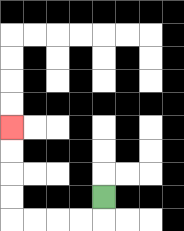{'start': '[4, 8]', 'end': '[0, 5]', 'path_directions': 'D,L,L,L,L,U,U,U,U', 'path_coordinates': '[[4, 8], [4, 9], [3, 9], [2, 9], [1, 9], [0, 9], [0, 8], [0, 7], [0, 6], [0, 5]]'}